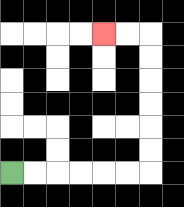{'start': '[0, 7]', 'end': '[4, 1]', 'path_directions': 'R,R,R,R,R,R,U,U,U,U,U,U,L,L', 'path_coordinates': '[[0, 7], [1, 7], [2, 7], [3, 7], [4, 7], [5, 7], [6, 7], [6, 6], [6, 5], [6, 4], [6, 3], [6, 2], [6, 1], [5, 1], [4, 1]]'}